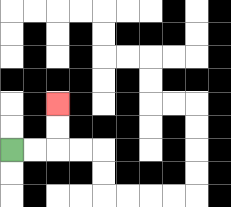{'start': '[0, 6]', 'end': '[2, 4]', 'path_directions': 'R,R,U,U', 'path_coordinates': '[[0, 6], [1, 6], [2, 6], [2, 5], [2, 4]]'}